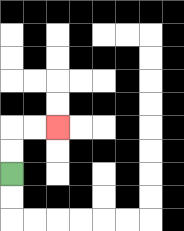{'start': '[0, 7]', 'end': '[2, 5]', 'path_directions': 'U,U,R,R', 'path_coordinates': '[[0, 7], [0, 6], [0, 5], [1, 5], [2, 5]]'}